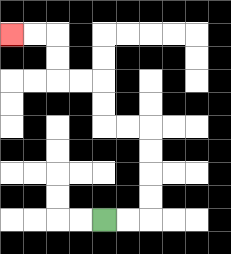{'start': '[4, 9]', 'end': '[0, 1]', 'path_directions': 'R,R,U,U,U,U,L,L,U,U,L,L,U,U,L,L', 'path_coordinates': '[[4, 9], [5, 9], [6, 9], [6, 8], [6, 7], [6, 6], [6, 5], [5, 5], [4, 5], [4, 4], [4, 3], [3, 3], [2, 3], [2, 2], [2, 1], [1, 1], [0, 1]]'}